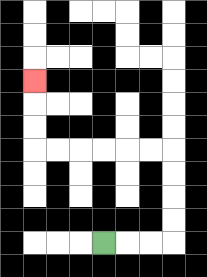{'start': '[4, 10]', 'end': '[1, 3]', 'path_directions': 'R,R,R,U,U,U,U,L,L,L,L,L,L,U,U,U', 'path_coordinates': '[[4, 10], [5, 10], [6, 10], [7, 10], [7, 9], [7, 8], [7, 7], [7, 6], [6, 6], [5, 6], [4, 6], [3, 6], [2, 6], [1, 6], [1, 5], [1, 4], [1, 3]]'}